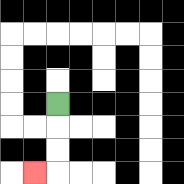{'start': '[2, 4]', 'end': '[1, 7]', 'path_directions': 'D,D,D,L', 'path_coordinates': '[[2, 4], [2, 5], [2, 6], [2, 7], [1, 7]]'}